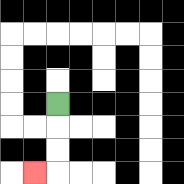{'start': '[2, 4]', 'end': '[1, 7]', 'path_directions': 'D,D,D,L', 'path_coordinates': '[[2, 4], [2, 5], [2, 6], [2, 7], [1, 7]]'}